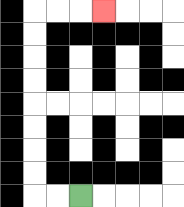{'start': '[3, 8]', 'end': '[4, 0]', 'path_directions': 'L,L,U,U,U,U,U,U,U,U,R,R,R', 'path_coordinates': '[[3, 8], [2, 8], [1, 8], [1, 7], [1, 6], [1, 5], [1, 4], [1, 3], [1, 2], [1, 1], [1, 0], [2, 0], [3, 0], [4, 0]]'}